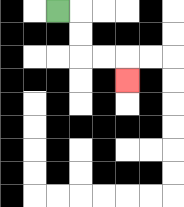{'start': '[2, 0]', 'end': '[5, 3]', 'path_directions': 'R,D,D,R,R,D', 'path_coordinates': '[[2, 0], [3, 0], [3, 1], [3, 2], [4, 2], [5, 2], [5, 3]]'}